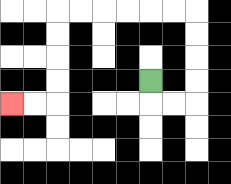{'start': '[6, 3]', 'end': '[0, 4]', 'path_directions': 'D,R,R,U,U,U,U,L,L,L,L,L,L,D,D,D,D,L,L', 'path_coordinates': '[[6, 3], [6, 4], [7, 4], [8, 4], [8, 3], [8, 2], [8, 1], [8, 0], [7, 0], [6, 0], [5, 0], [4, 0], [3, 0], [2, 0], [2, 1], [2, 2], [2, 3], [2, 4], [1, 4], [0, 4]]'}